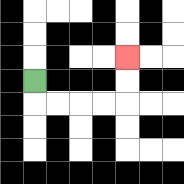{'start': '[1, 3]', 'end': '[5, 2]', 'path_directions': 'D,R,R,R,R,U,U', 'path_coordinates': '[[1, 3], [1, 4], [2, 4], [3, 4], [4, 4], [5, 4], [5, 3], [5, 2]]'}